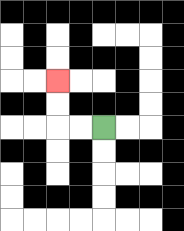{'start': '[4, 5]', 'end': '[2, 3]', 'path_directions': 'L,L,U,U', 'path_coordinates': '[[4, 5], [3, 5], [2, 5], [2, 4], [2, 3]]'}